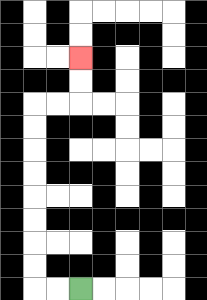{'start': '[3, 12]', 'end': '[3, 2]', 'path_directions': 'L,L,U,U,U,U,U,U,U,U,R,R,U,U', 'path_coordinates': '[[3, 12], [2, 12], [1, 12], [1, 11], [1, 10], [1, 9], [1, 8], [1, 7], [1, 6], [1, 5], [1, 4], [2, 4], [3, 4], [3, 3], [3, 2]]'}